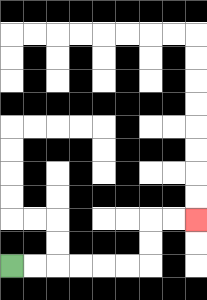{'start': '[0, 11]', 'end': '[8, 9]', 'path_directions': 'R,R,R,R,R,R,U,U,R,R', 'path_coordinates': '[[0, 11], [1, 11], [2, 11], [3, 11], [4, 11], [5, 11], [6, 11], [6, 10], [6, 9], [7, 9], [8, 9]]'}